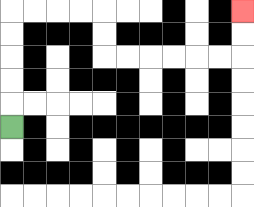{'start': '[0, 5]', 'end': '[10, 0]', 'path_directions': 'U,U,U,U,U,R,R,R,R,D,D,R,R,R,R,R,R,U,U', 'path_coordinates': '[[0, 5], [0, 4], [0, 3], [0, 2], [0, 1], [0, 0], [1, 0], [2, 0], [3, 0], [4, 0], [4, 1], [4, 2], [5, 2], [6, 2], [7, 2], [8, 2], [9, 2], [10, 2], [10, 1], [10, 0]]'}